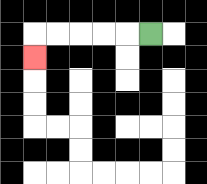{'start': '[6, 1]', 'end': '[1, 2]', 'path_directions': 'L,L,L,L,L,D', 'path_coordinates': '[[6, 1], [5, 1], [4, 1], [3, 1], [2, 1], [1, 1], [1, 2]]'}